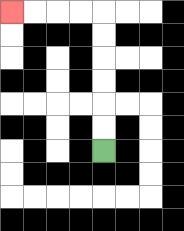{'start': '[4, 6]', 'end': '[0, 0]', 'path_directions': 'U,U,U,U,U,U,L,L,L,L', 'path_coordinates': '[[4, 6], [4, 5], [4, 4], [4, 3], [4, 2], [4, 1], [4, 0], [3, 0], [2, 0], [1, 0], [0, 0]]'}